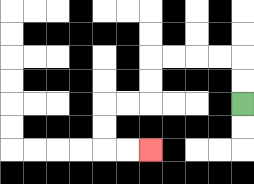{'start': '[10, 4]', 'end': '[6, 6]', 'path_directions': 'U,U,L,L,L,L,D,D,L,L,D,D,R,R', 'path_coordinates': '[[10, 4], [10, 3], [10, 2], [9, 2], [8, 2], [7, 2], [6, 2], [6, 3], [6, 4], [5, 4], [4, 4], [4, 5], [4, 6], [5, 6], [6, 6]]'}